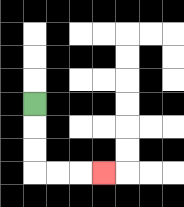{'start': '[1, 4]', 'end': '[4, 7]', 'path_directions': 'D,D,D,R,R,R', 'path_coordinates': '[[1, 4], [1, 5], [1, 6], [1, 7], [2, 7], [3, 7], [4, 7]]'}